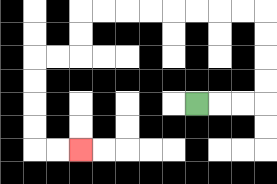{'start': '[8, 4]', 'end': '[3, 6]', 'path_directions': 'R,R,R,U,U,U,U,L,L,L,L,L,L,L,L,D,D,L,L,D,D,D,D,R,R', 'path_coordinates': '[[8, 4], [9, 4], [10, 4], [11, 4], [11, 3], [11, 2], [11, 1], [11, 0], [10, 0], [9, 0], [8, 0], [7, 0], [6, 0], [5, 0], [4, 0], [3, 0], [3, 1], [3, 2], [2, 2], [1, 2], [1, 3], [1, 4], [1, 5], [1, 6], [2, 6], [3, 6]]'}